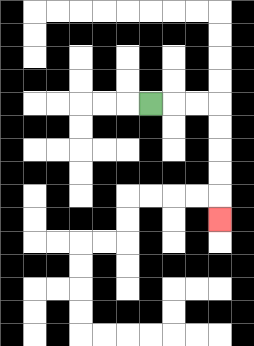{'start': '[6, 4]', 'end': '[9, 9]', 'path_directions': 'R,R,R,D,D,D,D,D', 'path_coordinates': '[[6, 4], [7, 4], [8, 4], [9, 4], [9, 5], [9, 6], [9, 7], [9, 8], [9, 9]]'}